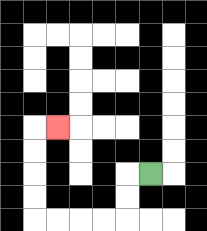{'start': '[6, 7]', 'end': '[2, 5]', 'path_directions': 'L,D,D,L,L,L,L,U,U,U,U,R', 'path_coordinates': '[[6, 7], [5, 7], [5, 8], [5, 9], [4, 9], [3, 9], [2, 9], [1, 9], [1, 8], [1, 7], [1, 6], [1, 5], [2, 5]]'}